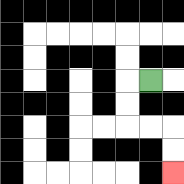{'start': '[6, 3]', 'end': '[7, 7]', 'path_directions': 'L,D,D,R,R,D,D', 'path_coordinates': '[[6, 3], [5, 3], [5, 4], [5, 5], [6, 5], [7, 5], [7, 6], [7, 7]]'}